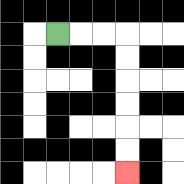{'start': '[2, 1]', 'end': '[5, 7]', 'path_directions': 'R,R,R,D,D,D,D,D,D', 'path_coordinates': '[[2, 1], [3, 1], [4, 1], [5, 1], [5, 2], [5, 3], [5, 4], [5, 5], [5, 6], [5, 7]]'}